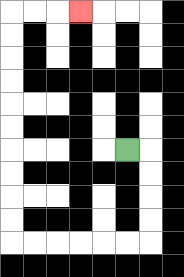{'start': '[5, 6]', 'end': '[3, 0]', 'path_directions': 'R,D,D,D,D,L,L,L,L,L,L,U,U,U,U,U,U,U,U,U,U,R,R,R', 'path_coordinates': '[[5, 6], [6, 6], [6, 7], [6, 8], [6, 9], [6, 10], [5, 10], [4, 10], [3, 10], [2, 10], [1, 10], [0, 10], [0, 9], [0, 8], [0, 7], [0, 6], [0, 5], [0, 4], [0, 3], [0, 2], [0, 1], [0, 0], [1, 0], [2, 0], [3, 0]]'}